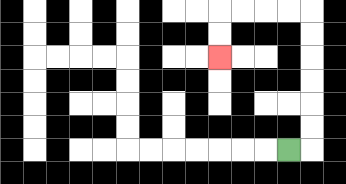{'start': '[12, 6]', 'end': '[9, 2]', 'path_directions': 'R,U,U,U,U,U,U,L,L,L,L,D,D', 'path_coordinates': '[[12, 6], [13, 6], [13, 5], [13, 4], [13, 3], [13, 2], [13, 1], [13, 0], [12, 0], [11, 0], [10, 0], [9, 0], [9, 1], [9, 2]]'}